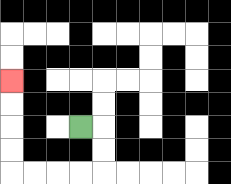{'start': '[3, 5]', 'end': '[0, 3]', 'path_directions': 'R,D,D,L,L,L,L,U,U,U,U', 'path_coordinates': '[[3, 5], [4, 5], [4, 6], [4, 7], [3, 7], [2, 7], [1, 7], [0, 7], [0, 6], [0, 5], [0, 4], [0, 3]]'}